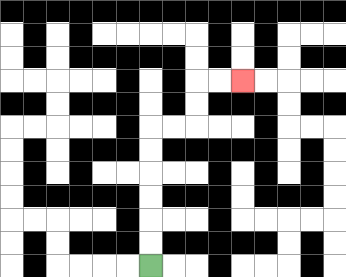{'start': '[6, 11]', 'end': '[10, 3]', 'path_directions': 'U,U,U,U,U,U,R,R,U,U,R,R', 'path_coordinates': '[[6, 11], [6, 10], [6, 9], [6, 8], [6, 7], [6, 6], [6, 5], [7, 5], [8, 5], [8, 4], [8, 3], [9, 3], [10, 3]]'}